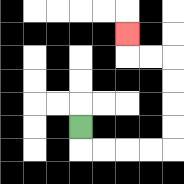{'start': '[3, 5]', 'end': '[5, 1]', 'path_directions': 'D,R,R,R,R,U,U,U,U,L,L,U', 'path_coordinates': '[[3, 5], [3, 6], [4, 6], [5, 6], [6, 6], [7, 6], [7, 5], [7, 4], [7, 3], [7, 2], [6, 2], [5, 2], [5, 1]]'}